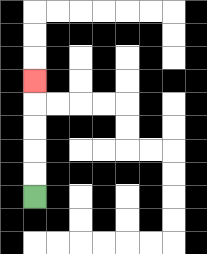{'start': '[1, 8]', 'end': '[1, 3]', 'path_directions': 'U,U,U,U,U', 'path_coordinates': '[[1, 8], [1, 7], [1, 6], [1, 5], [1, 4], [1, 3]]'}